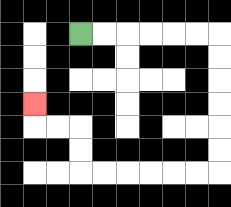{'start': '[3, 1]', 'end': '[1, 4]', 'path_directions': 'R,R,R,R,R,R,D,D,D,D,D,D,L,L,L,L,L,L,U,U,L,L,U', 'path_coordinates': '[[3, 1], [4, 1], [5, 1], [6, 1], [7, 1], [8, 1], [9, 1], [9, 2], [9, 3], [9, 4], [9, 5], [9, 6], [9, 7], [8, 7], [7, 7], [6, 7], [5, 7], [4, 7], [3, 7], [3, 6], [3, 5], [2, 5], [1, 5], [1, 4]]'}